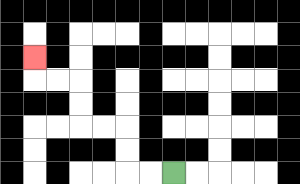{'start': '[7, 7]', 'end': '[1, 2]', 'path_directions': 'L,L,U,U,L,L,U,U,L,L,U', 'path_coordinates': '[[7, 7], [6, 7], [5, 7], [5, 6], [5, 5], [4, 5], [3, 5], [3, 4], [3, 3], [2, 3], [1, 3], [1, 2]]'}